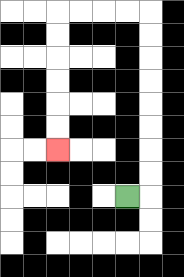{'start': '[5, 8]', 'end': '[2, 6]', 'path_directions': 'R,U,U,U,U,U,U,U,U,L,L,L,L,D,D,D,D,D,D', 'path_coordinates': '[[5, 8], [6, 8], [6, 7], [6, 6], [6, 5], [6, 4], [6, 3], [6, 2], [6, 1], [6, 0], [5, 0], [4, 0], [3, 0], [2, 0], [2, 1], [2, 2], [2, 3], [2, 4], [2, 5], [2, 6]]'}